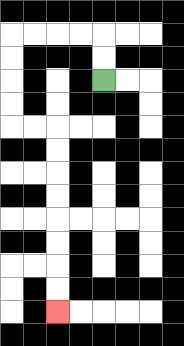{'start': '[4, 3]', 'end': '[2, 13]', 'path_directions': 'U,U,L,L,L,L,D,D,D,D,R,R,D,D,D,D,D,D,D,D', 'path_coordinates': '[[4, 3], [4, 2], [4, 1], [3, 1], [2, 1], [1, 1], [0, 1], [0, 2], [0, 3], [0, 4], [0, 5], [1, 5], [2, 5], [2, 6], [2, 7], [2, 8], [2, 9], [2, 10], [2, 11], [2, 12], [2, 13]]'}